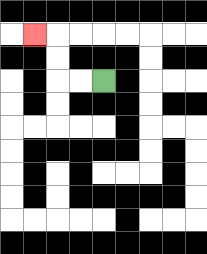{'start': '[4, 3]', 'end': '[1, 1]', 'path_directions': 'L,L,U,U,L', 'path_coordinates': '[[4, 3], [3, 3], [2, 3], [2, 2], [2, 1], [1, 1]]'}